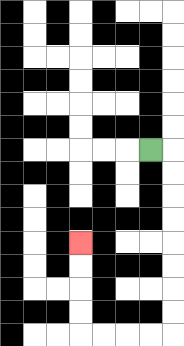{'start': '[6, 6]', 'end': '[3, 10]', 'path_directions': 'R,D,D,D,D,D,D,D,D,L,L,L,L,U,U,U,U', 'path_coordinates': '[[6, 6], [7, 6], [7, 7], [7, 8], [7, 9], [7, 10], [7, 11], [7, 12], [7, 13], [7, 14], [6, 14], [5, 14], [4, 14], [3, 14], [3, 13], [3, 12], [3, 11], [3, 10]]'}